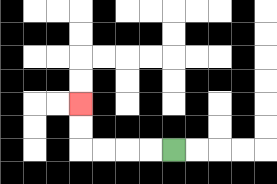{'start': '[7, 6]', 'end': '[3, 4]', 'path_directions': 'L,L,L,L,U,U', 'path_coordinates': '[[7, 6], [6, 6], [5, 6], [4, 6], [3, 6], [3, 5], [3, 4]]'}